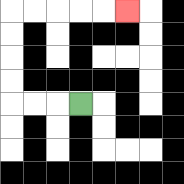{'start': '[3, 4]', 'end': '[5, 0]', 'path_directions': 'L,L,L,U,U,U,U,R,R,R,R,R', 'path_coordinates': '[[3, 4], [2, 4], [1, 4], [0, 4], [0, 3], [0, 2], [0, 1], [0, 0], [1, 0], [2, 0], [3, 0], [4, 0], [5, 0]]'}